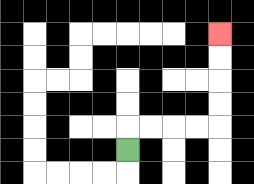{'start': '[5, 6]', 'end': '[9, 1]', 'path_directions': 'U,R,R,R,R,U,U,U,U', 'path_coordinates': '[[5, 6], [5, 5], [6, 5], [7, 5], [8, 5], [9, 5], [9, 4], [9, 3], [9, 2], [9, 1]]'}